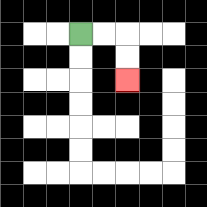{'start': '[3, 1]', 'end': '[5, 3]', 'path_directions': 'R,R,D,D', 'path_coordinates': '[[3, 1], [4, 1], [5, 1], [5, 2], [5, 3]]'}